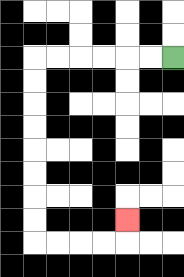{'start': '[7, 2]', 'end': '[5, 9]', 'path_directions': 'L,L,L,L,L,L,D,D,D,D,D,D,D,D,R,R,R,R,U', 'path_coordinates': '[[7, 2], [6, 2], [5, 2], [4, 2], [3, 2], [2, 2], [1, 2], [1, 3], [1, 4], [1, 5], [1, 6], [1, 7], [1, 8], [1, 9], [1, 10], [2, 10], [3, 10], [4, 10], [5, 10], [5, 9]]'}